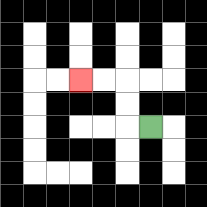{'start': '[6, 5]', 'end': '[3, 3]', 'path_directions': 'L,U,U,L,L', 'path_coordinates': '[[6, 5], [5, 5], [5, 4], [5, 3], [4, 3], [3, 3]]'}